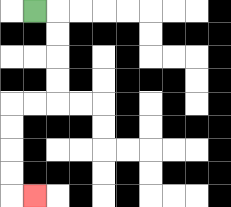{'start': '[1, 0]', 'end': '[1, 8]', 'path_directions': 'R,D,D,D,D,L,L,D,D,D,D,R', 'path_coordinates': '[[1, 0], [2, 0], [2, 1], [2, 2], [2, 3], [2, 4], [1, 4], [0, 4], [0, 5], [0, 6], [0, 7], [0, 8], [1, 8]]'}